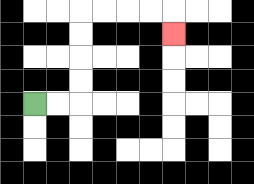{'start': '[1, 4]', 'end': '[7, 1]', 'path_directions': 'R,R,U,U,U,U,R,R,R,R,D', 'path_coordinates': '[[1, 4], [2, 4], [3, 4], [3, 3], [3, 2], [3, 1], [3, 0], [4, 0], [5, 0], [6, 0], [7, 0], [7, 1]]'}